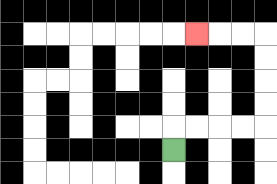{'start': '[7, 6]', 'end': '[8, 1]', 'path_directions': 'U,R,R,R,R,U,U,U,U,L,L,L', 'path_coordinates': '[[7, 6], [7, 5], [8, 5], [9, 5], [10, 5], [11, 5], [11, 4], [11, 3], [11, 2], [11, 1], [10, 1], [9, 1], [8, 1]]'}